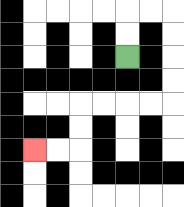{'start': '[5, 2]', 'end': '[1, 6]', 'path_directions': 'U,U,R,R,D,D,D,D,L,L,L,L,D,D,L,L', 'path_coordinates': '[[5, 2], [5, 1], [5, 0], [6, 0], [7, 0], [7, 1], [7, 2], [7, 3], [7, 4], [6, 4], [5, 4], [4, 4], [3, 4], [3, 5], [3, 6], [2, 6], [1, 6]]'}